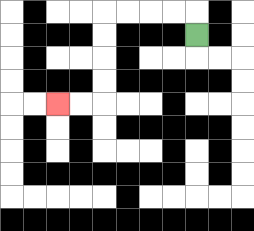{'start': '[8, 1]', 'end': '[2, 4]', 'path_directions': 'U,L,L,L,L,D,D,D,D,L,L', 'path_coordinates': '[[8, 1], [8, 0], [7, 0], [6, 0], [5, 0], [4, 0], [4, 1], [4, 2], [4, 3], [4, 4], [3, 4], [2, 4]]'}